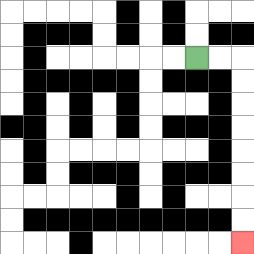{'start': '[8, 2]', 'end': '[10, 10]', 'path_directions': 'R,R,D,D,D,D,D,D,D,D', 'path_coordinates': '[[8, 2], [9, 2], [10, 2], [10, 3], [10, 4], [10, 5], [10, 6], [10, 7], [10, 8], [10, 9], [10, 10]]'}